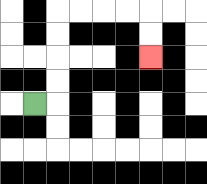{'start': '[1, 4]', 'end': '[6, 2]', 'path_directions': 'R,U,U,U,U,R,R,R,R,D,D', 'path_coordinates': '[[1, 4], [2, 4], [2, 3], [2, 2], [2, 1], [2, 0], [3, 0], [4, 0], [5, 0], [6, 0], [6, 1], [6, 2]]'}